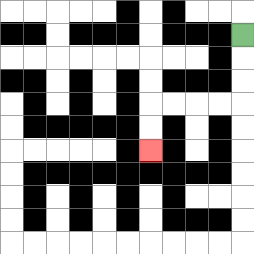{'start': '[10, 1]', 'end': '[6, 6]', 'path_directions': 'D,D,D,L,L,L,L,D,D', 'path_coordinates': '[[10, 1], [10, 2], [10, 3], [10, 4], [9, 4], [8, 4], [7, 4], [6, 4], [6, 5], [6, 6]]'}